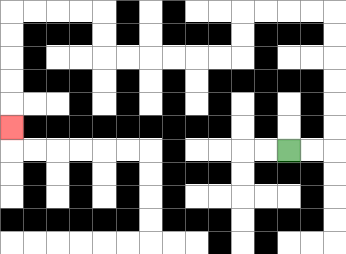{'start': '[12, 6]', 'end': '[0, 5]', 'path_directions': 'R,R,U,U,U,U,U,U,L,L,L,L,D,D,L,L,L,L,L,L,U,U,L,L,L,L,D,D,D,D,D', 'path_coordinates': '[[12, 6], [13, 6], [14, 6], [14, 5], [14, 4], [14, 3], [14, 2], [14, 1], [14, 0], [13, 0], [12, 0], [11, 0], [10, 0], [10, 1], [10, 2], [9, 2], [8, 2], [7, 2], [6, 2], [5, 2], [4, 2], [4, 1], [4, 0], [3, 0], [2, 0], [1, 0], [0, 0], [0, 1], [0, 2], [0, 3], [0, 4], [0, 5]]'}